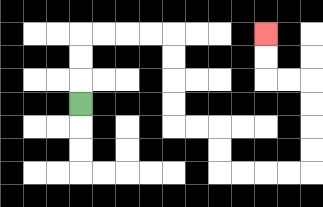{'start': '[3, 4]', 'end': '[11, 1]', 'path_directions': 'U,U,U,R,R,R,R,D,D,D,D,R,R,D,D,R,R,R,R,U,U,U,U,L,L,U,U', 'path_coordinates': '[[3, 4], [3, 3], [3, 2], [3, 1], [4, 1], [5, 1], [6, 1], [7, 1], [7, 2], [7, 3], [7, 4], [7, 5], [8, 5], [9, 5], [9, 6], [9, 7], [10, 7], [11, 7], [12, 7], [13, 7], [13, 6], [13, 5], [13, 4], [13, 3], [12, 3], [11, 3], [11, 2], [11, 1]]'}